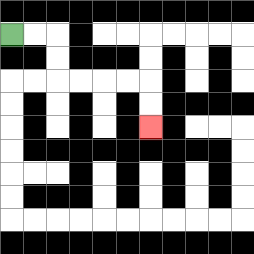{'start': '[0, 1]', 'end': '[6, 5]', 'path_directions': 'R,R,D,D,R,R,R,R,D,D', 'path_coordinates': '[[0, 1], [1, 1], [2, 1], [2, 2], [2, 3], [3, 3], [4, 3], [5, 3], [6, 3], [6, 4], [6, 5]]'}